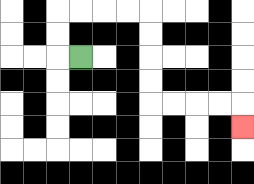{'start': '[3, 2]', 'end': '[10, 5]', 'path_directions': 'L,U,U,R,R,R,R,D,D,D,D,R,R,R,R,D', 'path_coordinates': '[[3, 2], [2, 2], [2, 1], [2, 0], [3, 0], [4, 0], [5, 0], [6, 0], [6, 1], [6, 2], [6, 3], [6, 4], [7, 4], [8, 4], [9, 4], [10, 4], [10, 5]]'}